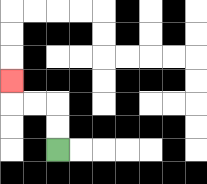{'start': '[2, 6]', 'end': '[0, 3]', 'path_directions': 'U,U,L,L,U', 'path_coordinates': '[[2, 6], [2, 5], [2, 4], [1, 4], [0, 4], [0, 3]]'}